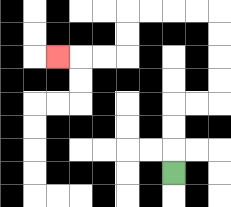{'start': '[7, 7]', 'end': '[2, 2]', 'path_directions': 'U,U,U,R,R,U,U,U,U,L,L,L,L,D,D,L,L,L', 'path_coordinates': '[[7, 7], [7, 6], [7, 5], [7, 4], [8, 4], [9, 4], [9, 3], [9, 2], [9, 1], [9, 0], [8, 0], [7, 0], [6, 0], [5, 0], [5, 1], [5, 2], [4, 2], [3, 2], [2, 2]]'}